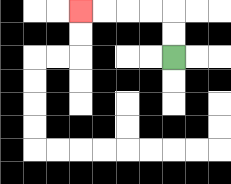{'start': '[7, 2]', 'end': '[3, 0]', 'path_directions': 'U,U,L,L,L,L', 'path_coordinates': '[[7, 2], [7, 1], [7, 0], [6, 0], [5, 0], [4, 0], [3, 0]]'}